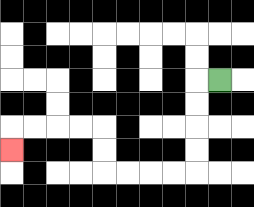{'start': '[9, 3]', 'end': '[0, 6]', 'path_directions': 'L,D,D,D,D,L,L,L,L,U,U,L,L,L,L,D', 'path_coordinates': '[[9, 3], [8, 3], [8, 4], [8, 5], [8, 6], [8, 7], [7, 7], [6, 7], [5, 7], [4, 7], [4, 6], [4, 5], [3, 5], [2, 5], [1, 5], [0, 5], [0, 6]]'}